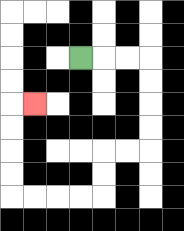{'start': '[3, 2]', 'end': '[1, 4]', 'path_directions': 'R,R,R,D,D,D,D,L,L,D,D,L,L,L,L,U,U,U,U,R', 'path_coordinates': '[[3, 2], [4, 2], [5, 2], [6, 2], [6, 3], [6, 4], [6, 5], [6, 6], [5, 6], [4, 6], [4, 7], [4, 8], [3, 8], [2, 8], [1, 8], [0, 8], [0, 7], [0, 6], [0, 5], [0, 4], [1, 4]]'}